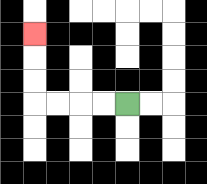{'start': '[5, 4]', 'end': '[1, 1]', 'path_directions': 'L,L,L,L,U,U,U', 'path_coordinates': '[[5, 4], [4, 4], [3, 4], [2, 4], [1, 4], [1, 3], [1, 2], [1, 1]]'}